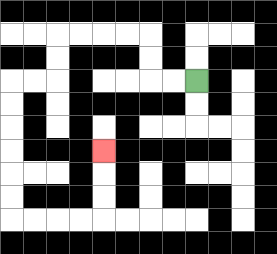{'start': '[8, 3]', 'end': '[4, 6]', 'path_directions': 'L,L,U,U,L,L,L,L,D,D,L,L,D,D,D,D,D,D,R,R,R,R,U,U,U', 'path_coordinates': '[[8, 3], [7, 3], [6, 3], [6, 2], [6, 1], [5, 1], [4, 1], [3, 1], [2, 1], [2, 2], [2, 3], [1, 3], [0, 3], [0, 4], [0, 5], [0, 6], [0, 7], [0, 8], [0, 9], [1, 9], [2, 9], [3, 9], [4, 9], [4, 8], [4, 7], [4, 6]]'}